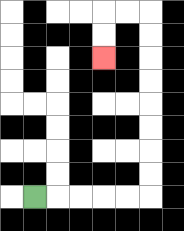{'start': '[1, 8]', 'end': '[4, 2]', 'path_directions': 'R,R,R,R,R,U,U,U,U,U,U,U,U,L,L,D,D', 'path_coordinates': '[[1, 8], [2, 8], [3, 8], [4, 8], [5, 8], [6, 8], [6, 7], [6, 6], [6, 5], [6, 4], [6, 3], [6, 2], [6, 1], [6, 0], [5, 0], [4, 0], [4, 1], [4, 2]]'}